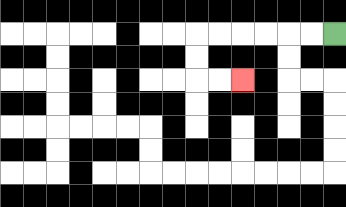{'start': '[14, 1]', 'end': '[10, 3]', 'path_directions': 'L,L,L,L,L,L,D,D,R,R', 'path_coordinates': '[[14, 1], [13, 1], [12, 1], [11, 1], [10, 1], [9, 1], [8, 1], [8, 2], [8, 3], [9, 3], [10, 3]]'}